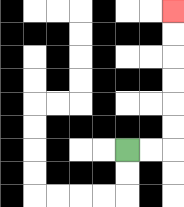{'start': '[5, 6]', 'end': '[7, 0]', 'path_directions': 'R,R,U,U,U,U,U,U', 'path_coordinates': '[[5, 6], [6, 6], [7, 6], [7, 5], [7, 4], [7, 3], [7, 2], [7, 1], [7, 0]]'}